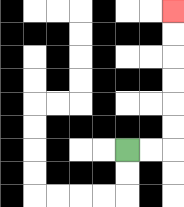{'start': '[5, 6]', 'end': '[7, 0]', 'path_directions': 'R,R,U,U,U,U,U,U', 'path_coordinates': '[[5, 6], [6, 6], [7, 6], [7, 5], [7, 4], [7, 3], [7, 2], [7, 1], [7, 0]]'}